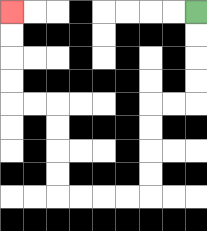{'start': '[8, 0]', 'end': '[0, 0]', 'path_directions': 'D,D,D,D,L,L,D,D,D,D,L,L,L,L,U,U,U,U,L,L,U,U,U,U', 'path_coordinates': '[[8, 0], [8, 1], [8, 2], [8, 3], [8, 4], [7, 4], [6, 4], [6, 5], [6, 6], [6, 7], [6, 8], [5, 8], [4, 8], [3, 8], [2, 8], [2, 7], [2, 6], [2, 5], [2, 4], [1, 4], [0, 4], [0, 3], [0, 2], [0, 1], [0, 0]]'}